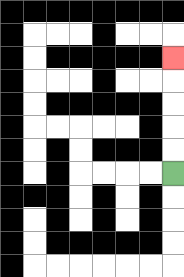{'start': '[7, 7]', 'end': '[7, 2]', 'path_directions': 'U,U,U,U,U', 'path_coordinates': '[[7, 7], [7, 6], [7, 5], [7, 4], [7, 3], [7, 2]]'}